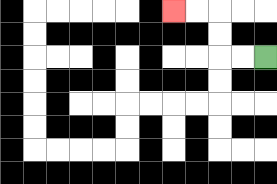{'start': '[11, 2]', 'end': '[7, 0]', 'path_directions': 'L,L,U,U,L,L', 'path_coordinates': '[[11, 2], [10, 2], [9, 2], [9, 1], [9, 0], [8, 0], [7, 0]]'}